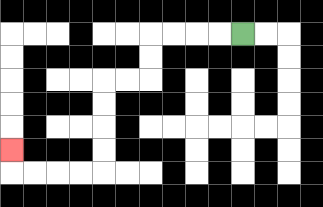{'start': '[10, 1]', 'end': '[0, 6]', 'path_directions': 'L,L,L,L,D,D,L,L,D,D,D,D,L,L,L,L,U', 'path_coordinates': '[[10, 1], [9, 1], [8, 1], [7, 1], [6, 1], [6, 2], [6, 3], [5, 3], [4, 3], [4, 4], [4, 5], [4, 6], [4, 7], [3, 7], [2, 7], [1, 7], [0, 7], [0, 6]]'}